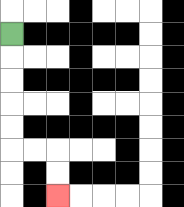{'start': '[0, 1]', 'end': '[2, 8]', 'path_directions': 'D,D,D,D,D,R,R,D,D', 'path_coordinates': '[[0, 1], [0, 2], [0, 3], [0, 4], [0, 5], [0, 6], [1, 6], [2, 6], [2, 7], [2, 8]]'}